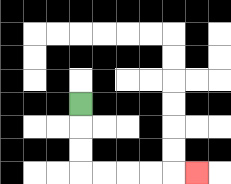{'start': '[3, 4]', 'end': '[8, 7]', 'path_directions': 'D,D,D,R,R,R,R,R', 'path_coordinates': '[[3, 4], [3, 5], [3, 6], [3, 7], [4, 7], [5, 7], [6, 7], [7, 7], [8, 7]]'}